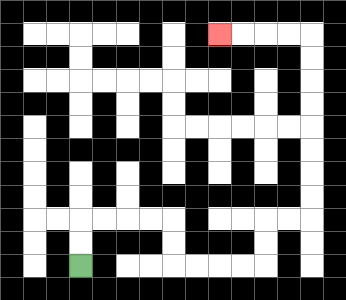{'start': '[3, 11]', 'end': '[9, 1]', 'path_directions': 'U,U,R,R,R,R,D,D,R,R,R,R,U,U,R,R,U,U,U,U,U,U,U,U,L,L,L,L', 'path_coordinates': '[[3, 11], [3, 10], [3, 9], [4, 9], [5, 9], [6, 9], [7, 9], [7, 10], [7, 11], [8, 11], [9, 11], [10, 11], [11, 11], [11, 10], [11, 9], [12, 9], [13, 9], [13, 8], [13, 7], [13, 6], [13, 5], [13, 4], [13, 3], [13, 2], [13, 1], [12, 1], [11, 1], [10, 1], [9, 1]]'}